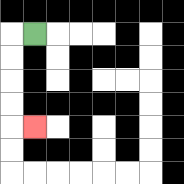{'start': '[1, 1]', 'end': '[1, 5]', 'path_directions': 'L,D,D,D,D,R', 'path_coordinates': '[[1, 1], [0, 1], [0, 2], [0, 3], [0, 4], [0, 5], [1, 5]]'}